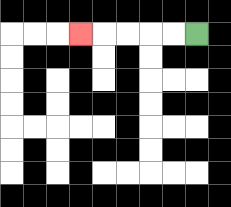{'start': '[8, 1]', 'end': '[3, 1]', 'path_directions': 'L,L,L,L,L', 'path_coordinates': '[[8, 1], [7, 1], [6, 1], [5, 1], [4, 1], [3, 1]]'}